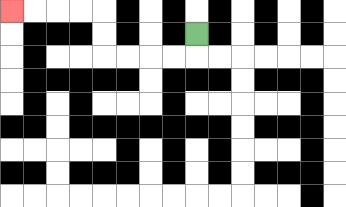{'start': '[8, 1]', 'end': '[0, 0]', 'path_directions': 'D,L,L,L,L,U,U,L,L,L,L', 'path_coordinates': '[[8, 1], [8, 2], [7, 2], [6, 2], [5, 2], [4, 2], [4, 1], [4, 0], [3, 0], [2, 0], [1, 0], [0, 0]]'}